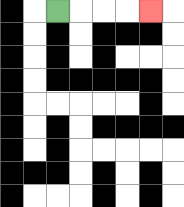{'start': '[2, 0]', 'end': '[6, 0]', 'path_directions': 'R,R,R,R', 'path_coordinates': '[[2, 0], [3, 0], [4, 0], [5, 0], [6, 0]]'}